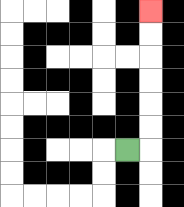{'start': '[5, 6]', 'end': '[6, 0]', 'path_directions': 'R,U,U,U,U,U,U', 'path_coordinates': '[[5, 6], [6, 6], [6, 5], [6, 4], [6, 3], [6, 2], [6, 1], [6, 0]]'}